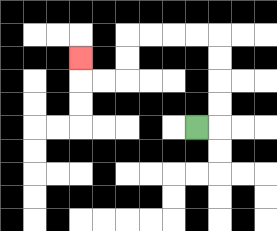{'start': '[8, 5]', 'end': '[3, 2]', 'path_directions': 'R,U,U,U,U,L,L,L,L,D,D,L,L,U', 'path_coordinates': '[[8, 5], [9, 5], [9, 4], [9, 3], [9, 2], [9, 1], [8, 1], [7, 1], [6, 1], [5, 1], [5, 2], [5, 3], [4, 3], [3, 3], [3, 2]]'}